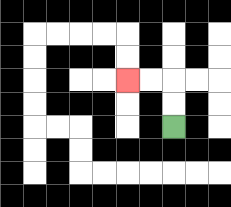{'start': '[7, 5]', 'end': '[5, 3]', 'path_directions': 'U,U,L,L', 'path_coordinates': '[[7, 5], [7, 4], [7, 3], [6, 3], [5, 3]]'}